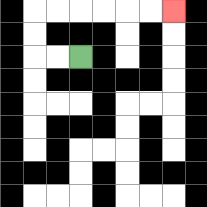{'start': '[3, 2]', 'end': '[7, 0]', 'path_directions': 'L,L,U,U,R,R,R,R,R,R', 'path_coordinates': '[[3, 2], [2, 2], [1, 2], [1, 1], [1, 0], [2, 0], [3, 0], [4, 0], [5, 0], [6, 0], [7, 0]]'}